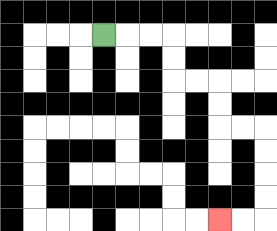{'start': '[4, 1]', 'end': '[9, 9]', 'path_directions': 'R,R,R,D,D,R,R,D,D,R,R,D,D,D,D,L,L', 'path_coordinates': '[[4, 1], [5, 1], [6, 1], [7, 1], [7, 2], [7, 3], [8, 3], [9, 3], [9, 4], [9, 5], [10, 5], [11, 5], [11, 6], [11, 7], [11, 8], [11, 9], [10, 9], [9, 9]]'}